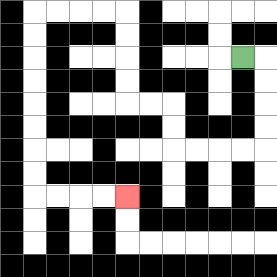{'start': '[10, 2]', 'end': '[5, 8]', 'path_directions': 'R,D,D,D,D,L,L,L,L,U,U,L,L,U,U,U,U,L,L,L,L,D,D,D,D,D,D,D,D,R,R,R,R', 'path_coordinates': '[[10, 2], [11, 2], [11, 3], [11, 4], [11, 5], [11, 6], [10, 6], [9, 6], [8, 6], [7, 6], [7, 5], [7, 4], [6, 4], [5, 4], [5, 3], [5, 2], [5, 1], [5, 0], [4, 0], [3, 0], [2, 0], [1, 0], [1, 1], [1, 2], [1, 3], [1, 4], [1, 5], [1, 6], [1, 7], [1, 8], [2, 8], [3, 8], [4, 8], [5, 8]]'}